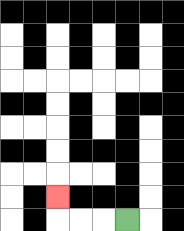{'start': '[5, 9]', 'end': '[2, 8]', 'path_directions': 'L,L,L,U', 'path_coordinates': '[[5, 9], [4, 9], [3, 9], [2, 9], [2, 8]]'}